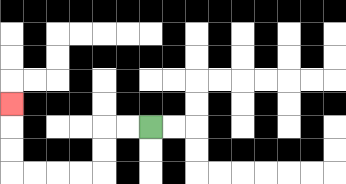{'start': '[6, 5]', 'end': '[0, 4]', 'path_directions': 'L,L,D,D,L,L,L,L,U,U,U', 'path_coordinates': '[[6, 5], [5, 5], [4, 5], [4, 6], [4, 7], [3, 7], [2, 7], [1, 7], [0, 7], [0, 6], [0, 5], [0, 4]]'}